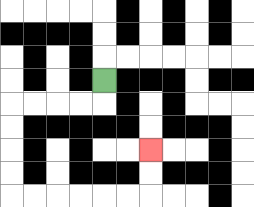{'start': '[4, 3]', 'end': '[6, 6]', 'path_directions': 'D,L,L,L,L,D,D,D,D,R,R,R,R,R,R,U,U', 'path_coordinates': '[[4, 3], [4, 4], [3, 4], [2, 4], [1, 4], [0, 4], [0, 5], [0, 6], [0, 7], [0, 8], [1, 8], [2, 8], [3, 8], [4, 8], [5, 8], [6, 8], [6, 7], [6, 6]]'}